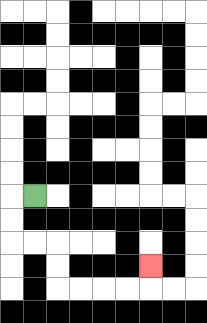{'start': '[1, 8]', 'end': '[6, 11]', 'path_directions': 'L,D,D,R,R,D,D,R,R,R,R,U', 'path_coordinates': '[[1, 8], [0, 8], [0, 9], [0, 10], [1, 10], [2, 10], [2, 11], [2, 12], [3, 12], [4, 12], [5, 12], [6, 12], [6, 11]]'}